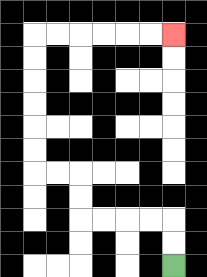{'start': '[7, 11]', 'end': '[7, 1]', 'path_directions': 'U,U,L,L,L,L,U,U,L,L,U,U,U,U,U,U,R,R,R,R,R,R', 'path_coordinates': '[[7, 11], [7, 10], [7, 9], [6, 9], [5, 9], [4, 9], [3, 9], [3, 8], [3, 7], [2, 7], [1, 7], [1, 6], [1, 5], [1, 4], [1, 3], [1, 2], [1, 1], [2, 1], [3, 1], [4, 1], [5, 1], [6, 1], [7, 1]]'}